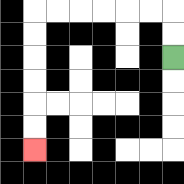{'start': '[7, 2]', 'end': '[1, 6]', 'path_directions': 'U,U,L,L,L,L,L,L,D,D,D,D,D,D', 'path_coordinates': '[[7, 2], [7, 1], [7, 0], [6, 0], [5, 0], [4, 0], [3, 0], [2, 0], [1, 0], [1, 1], [1, 2], [1, 3], [1, 4], [1, 5], [1, 6]]'}